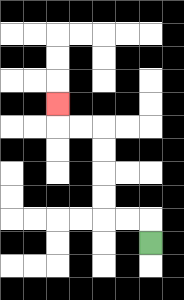{'start': '[6, 10]', 'end': '[2, 4]', 'path_directions': 'U,L,L,U,U,U,U,L,L,U', 'path_coordinates': '[[6, 10], [6, 9], [5, 9], [4, 9], [4, 8], [4, 7], [4, 6], [4, 5], [3, 5], [2, 5], [2, 4]]'}